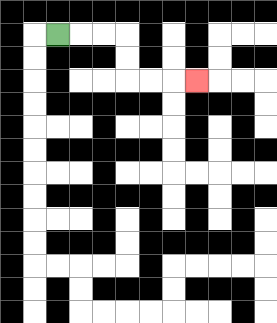{'start': '[2, 1]', 'end': '[8, 3]', 'path_directions': 'R,R,R,D,D,R,R,R', 'path_coordinates': '[[2, 1], [3, 1], [4, 1], [5, 1], [5, 2], [5, 3], [6, 3], [7, 3], [8, 3]]'}